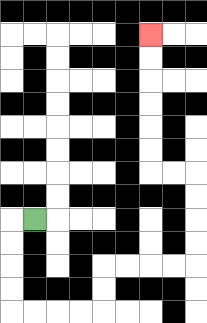{'start': '[1, 9]', 'end': '[6, 1]', 'path_directions': 'L,D,D,D,D,R,R,R,R,U,U,R,R,R,R,U,U,U,U,L,L,U,U,U,U,U,U', 'path_coordinates': '[[1, 9], [0, 9], [0, 10], [0, 11], [0, 12], [0, 13], [1, 13], [2, 13], [3, 13], [4, 13], [4, 12], [4, 11], [5, 11], [6, 11], [7, 11], [8, 11], [8, 10], [8, 9], [8, 8], [8, 7], [7, 7], [6, 7], [6, 6], [6, 5], [6, 4], [6, 3], [6, 2], [6, 1]]'}